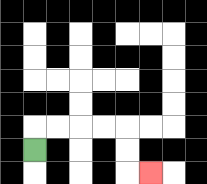{'start': '[1, 6]', 'end': '[6, 7]', 'path_directions': 'U,R,R,R,R,D,D,R', 'path_coordinates': '[[1, 6], [1, 5], [2, 5], [3, 5], [4, 5], [5, 5], [5, 6], [5, 7], [6, 7]]'}